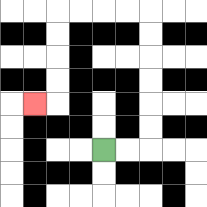{'start': '[4, 6]', 'end': '[1, 4]', 'path_directions': 'R,R,U,U,U,U,U,U,L,L,L,L,D,D,D,D,L', 'path_coordinates': '[[4, 6], [5, 6], [6, 6], [6, 5], [6, 4], [6, 3], [6, 2], [6, 1], [6, 0], [5, 0], [4, 0], [3, 0], [2, 0], [2, 1], [2, 2], [2, 3], [2, 4], [1, 4]]'}